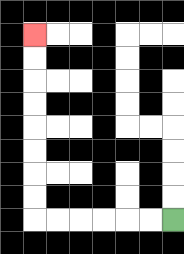{'start': '[7, 9]', 'end': '[1, 1]', 'path_directions': 'L,L,L,L,L,L,U,U,U,U,U,U,U,U', 'path_coordinates': '[[7, 9], [6, 9], [5, 9], [4, 9], [3, 9], [2, 9], [1, 9], [1, 8], [1, 7], [1, 6], [1, 5], [1, 4], [1, 3], [1, 2], [1, 1]]'}